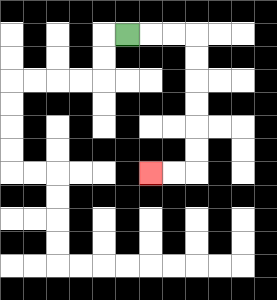{'start': '[5, 1]', 'end': '[6, 7]', 'path_directions': 'R,R,R,D,D,D,D,D,D,L,L', 'path_coordinates': '[[5, 1], [6, 1], [7, 1], [8, 1], [8, 2], [8, 3], [8, 4], [8, 5], [8, 6], [8, 7], [7, 7], [6, 7]]'}